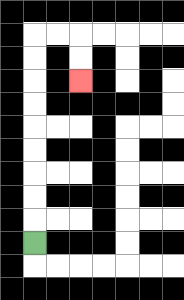{'start': '[1, 10]', 'end': '[3, 3]', 'path_directions': 'U,U,U,U,U,U,U,U,U,R,R,D,D', 'path_coordinates': '[[1, 10], [1, 9], [1, 8], [1, 7], [1, 6], [1, 5], [1, 4], [1, 3], [1, 2], [1, 1], [2, 1], [3, 1], [3, 2], [3, 3]]'}